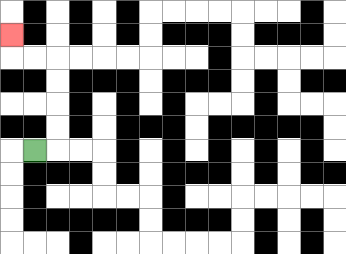{'start': '[1, 6]', 'end': '[0, 1]', 'path_directions': 'R,U,U,U,U,L,L,U', 'path_coordinates': '[[1, 6], [2, 6], [2, 5], [2, 4], [2, 3], [2, 2], [1, 2], [0, 2], [0, 1]]'}